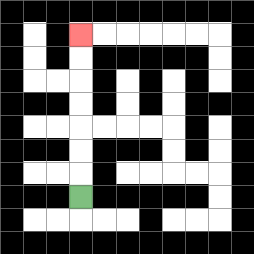{'start': '[3, 8]', 'end': '[3, 1]', 'path_directions': 'U,U,U,U,U,U,U', 'path_coordinates': '[[3, 8], [3, 7], [3, 6], [3, 5], [3, 4], [3, 3], [3, 2], [3, 1]]'}